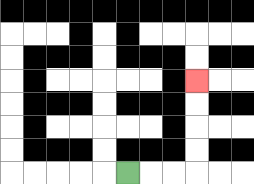{'start': '[5, 7]', 'end': '[8, 3]', 'path_directions': 'R,R,R,U,U,U,U', 'path_coordinates': '[[5, 7], [6, 7], [7, 7], [8, 7], [8, 6], [8, 5], [8, 4], [8, 3]]'}